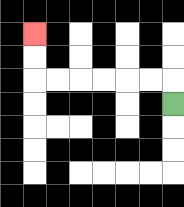{'start': '[7, 4]', 'end': '[1, 1]', 'path_directions': 'U,L,L,L,L,L,L,U,U', 'path_coordinates': '[[7, 4], [7, 3], [6, 3], [5, 3], [4, 3], [3, 3], [2, 3], [1, 3], [1, 2], [1, 1]]'}